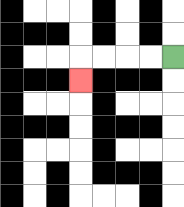{'start': '[7, 2]', 'end': '[3, 3]', 'path_directions': 'L,L,L,L,D', 'path_coordinates': '[[7, 2], [6, 2], [5, 2], [4, 2], [3, 2], [3, 3]]'}